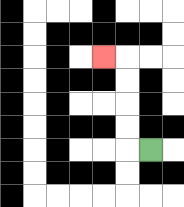{'start': '[6, 6]', 'end': '[4, 2]', 'path_directions': 'L,U,U,U,U,L', 'path_coordinates': '[[6, 6], [5, 6], [5, 5], [5, 4], [5, 3], [5, 2], [4, 2]]'}